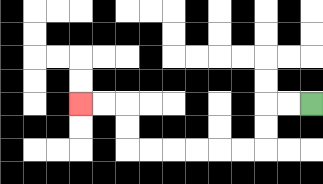{'start': '[13, 4]', 'end': '[3, 4]', 'path_directions': 'L,L,D,D,L,L,L,L,L,L,U,U,L,L', 'path_coordinates': '[[13, 4], [12, 4], [11, 4], [11, 5], [11, 6], [10, 6], [9, 6], [8, 6], [7, 6], [6, 6], [5, 6], [5, 5], [5, 4], [4, 4], [3, 4]]'}